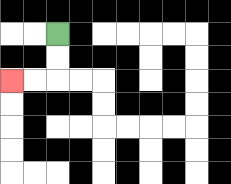{'start': '[2, 1]', 'end': '[0, 3]', 'path_directions': 'D,D,L,L', 'path_coordinates': '[[2, 1], [2, 2], [2, 3], [1, 3], [0, 3]]'}